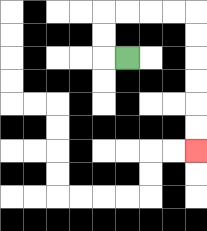{'start': '[5, 2]', 'end': '[8, 6]', 'path_directions': 'L,U,U,R,R,R,R,D,D,D,D,D,D', 'path_coordinates': '[[5, 2], [4, 2], [4, 1], [4, 0], [5, 0], [6, 0], [7, 0], [8, 0], [8, 1], [8, 2], [8, 3], [8, 4], [8, 5], [8, 6]]'}